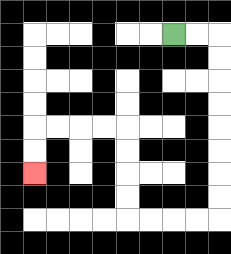{'start': '[7, 1]', 'end': '[1, 7]', 'path_directions': 'R,R,D,D,D,D,D,D,D,D,L,L,L,L,U,U,U,U,L,L,L,L,D,D', 'path_coordinates': '[[7, 1], [8, 1], [9, 1], [9, 2], [9, 3], [9, 4], [9, 5], [9, 6], [9, 7], [9, 8], [9, 9], [8, 9], [7, 9], [6, 9], [5, 9], [5, 8], [5, 7], [5, 6], [5, 5], [4, 5], [3, 5], [2, 5], [1, 5], [1, 6], [1, 7]]'}